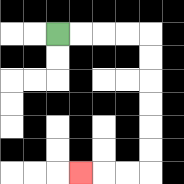{'start': '[2, 1]', 'end': '[3, 7]', 'path_directions': 'R,R,R,R,D,D,D,D,D,D,L,L,L', 'path_coordinates': '[[2, 1], [3, 1], [4, 1], [5, 1], [6, 1], [6, 2], [6, 3], [6, 4], [6, 5], [6, 6], [6, 7], [5, 7], [4, 7], [3, 7]]'}